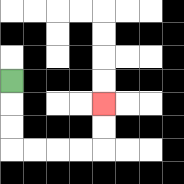{'start': '[0, 3]', 'end': '[4, 4]', 'path_directions': 'D,D,D,R,R,R,R,U,U', 'path_coordinates': '[[0, 3], [0, 4], [0, 5], [0, 6], [1, 6], [2, 6], [3, 6], [4, 6], [4, 5], [4, 4]]'}